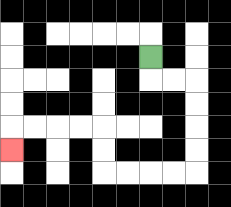{'start': '[6, 2]', 'end': '[0, 6]', 'path_directions': 'D,R,R,D,D,D,D,L,L,L,L,U,U,L,L,L,L,D', 'path_coordinates': '[[6, 2], [6, 3], [7, 3], [8, 3], [8, 4], [8, 5], [8, 6], [8, 7], [7, 7], [6, 7], [5, 7], [4, 7], [4, 6], [4, 5], [3, 5], [2, 5], [1, 5], [0, 5], [0, 6]]'}